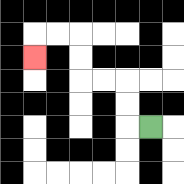{'start': '[6, 5]', 'end': '[1, 2]', 'path_directions': 'L,U,U,L,L,U,U,L,L,D', 'path_coordinates': '[[6, 5], [5, 5], [5, 4], [5, 3], [4, 3], [3, 3], [3, 2], [3, 1], [2, 1], [1, 1], [1, 2]]'}